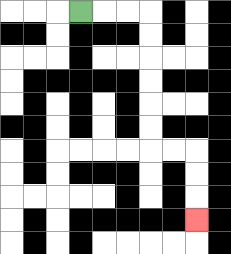{'start': '[3, 0]', 'end': '[8, 9]', 'path_directions': 'R,R,R,D,D,D,D,D,D,R,R,D,D,D', 'path_coordinates': '[[3, 0], [4, 0], [5, 0], [6, 0], [6, 1], [6, 2], [6, 3], [6, 4], [6, 5], [6, 6], [7, 6], [8, 6], [8, 7], [8, 8], [8, 9]]'}